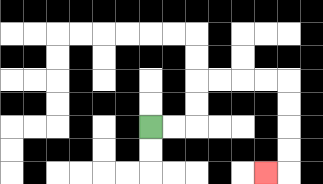{'start': '[6, 5]', 'end': '[11, 7]', 'path_directions': 'R,R,U,U,R,R,R,R,D,D,D,D,L', 'path_coordinates': '[[6, 5], [7, 5], [8, 5], [8, 4], [8, 3], [9, 3], [10, 3], [11, 3], [12, 3], [12, 4], [12, 5], [12, 6], [12, 7], [11, 7]]'}